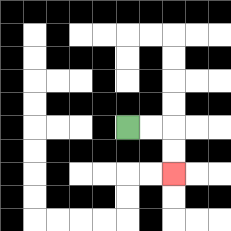{'start': '[5, 5]', 'end': '[7, 7]', 'path_directions': 'R,R,D,D', 'path_coordinates': '[[5, 5], [6, 5], [7, 5], [7, 6], [7, 7]]'}